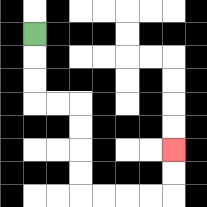{'start': '[1, 1]', 'end': '[7, 6]', 'path_directions': 'D,D,D,R,R,D,D,D,D,R,R,R,R,U,U', 'path_coordinates': '[[1, 1], [1, 2], [1, 3], [1, 4], [2, 4], [3, 4], [3, 5], [3, 6], [3, 7], [3, 8], [4, 8], [5, 8], [6, 8], [7, 8], [7, 7], [7, 6]]'}